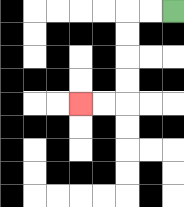{'start': '[7, 0]', 'end': '[3, 4]', 'path_directions': 'L,L,D,D,D,D,L,L', 'path_coordinates': '[[7, 0], [6, 0], [5, 0], [5, 1], [5, 2], [5, 3], [5, 4], [4, 4], [3, 4]]'}